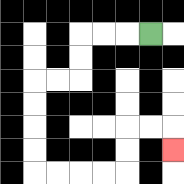{'start': '[6, 1]', 'end': '[7, 6]', 'path_directions': 'L,L,L,D,D,L,L,D,D,D,D,R,R,R,R,U,U,R,R,D', 'path_coordinates': '[[6, 1], [5, 1], [4, 1], [3, 1], [3, 2], [3, 3], [2, 3], [1, 3], [1, 4], [1, 5], [1, 6], [1, 7], [2, 7], [3, 7], [4, 7], [5, 7], [5, 6], [5, 5], [6, 5], [7, 5], [7, 6]]'}